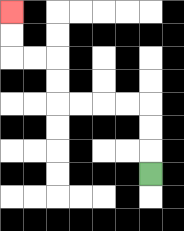{'start': '[6, 7]', 'end': '[0, 0]', 'path_directions': 'U,U,U,L,L,L,L,U,U,L,L,U,U', 'path_coordinates': '[[6, 7], [6, 6], [6, 5], [6, 4], [5, 4], [4, 4], [3, 4], [2, 4], [2, 3], [2, 2], [1, 2], [0, 2], [0, 1], [0, 0]]'}